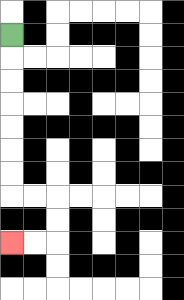{'start': '[0, 1]', 'end': '[0, 10]', 'path_directions': 'D,D,D,D,D,D,D,R,R,D,D,L,L', 'path_coordinates': '[[0, 1], [0, 2], [0, 3], [0, 4], [0, 5], [0, 6], [0, 7], [0, 8], [1, 8], [2, 8], [2, 9], [2, 10], [1, 10], [0, 10]]'}